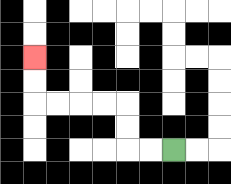{'start': '[7, 6]', 'end': '[1, 2]', 'path_directions': 'L,L,U,U,L,L,L,L,U,U', 'path_coordinates': '[[7, 6], [6, 6], [5, 6], [5, 5], [5, 4], [4, 4], [3, 4], [2, 4], [1, 4], [1, 3], [1, 2]]'}